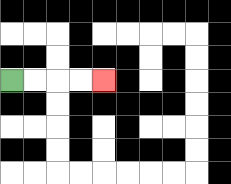{'start': '[0, 3]', 'end': '[4, 3]', 'path_directions': 'R,R,R,R', 'path_coordinates': '[[0, 3], [1, 3], [2, 3], [3, 3], [4, 3]]'}